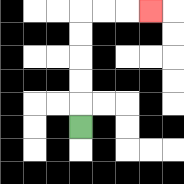{'start': '[3, 5]', 'end': '[6, 0]', 'path_directions': 'U,U,U,U,U,R,R,R', 'path_coordinates': '[[3, 5], [3, 4], [3, 3], [3, 2], [3, 1], [3, 0], [4, 0], [5, 0], [6, 0]]'}